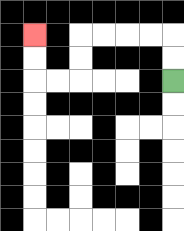{'start': '[7, 3]', 'end': '[1, 1]', 'path_directions': 'U,U,L,L,L,L,D,D,L,L,U,U', 'path_coordinates': '[[7, 3], [7, 2], [7, 1], [6, 1], [5, 1], [4, 1], [3, 1], [3, 2], [3, 3], [2, 3], [1, 3], [1, 2], [1, 1]]'}